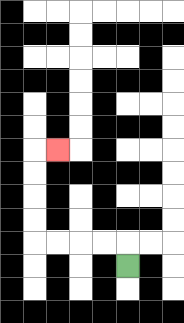{'start': '[5, 11]', 'end': '[2, 6]', 'path_directions': 'U,L,L,L,L,U,U,U,U,R', 'path_coordinates': '[[5, 11], [5, 10], [4, 10], [3, 10], [2, 10], [1, 10], [1, 9], [1, 8], [1, 7], [1, 6], [2, 6]]'}